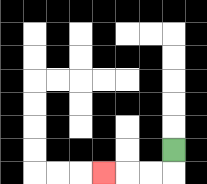{'start': '[7, 6]', 'end': '[4, 7]', 'path_directions': 'D,L,L,L', 'path_coordinates': '[[7, 6], [7, 7], [6, 7], [5, 7], [4, 7]]'}